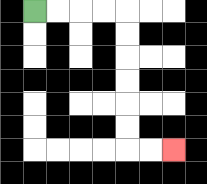{'start': '[1, 0]', 'end': '[7, 6]', 'path_directions': 'R,R,R,R,D,D,D,D,D,D,R,R', 'path_coordinates': '[[1, 0], [2, 0], [3, 0], [4, 0], [5, 0], [5, 1], [5, 2], [5, 3], [5, 4], [5, 5], [5, 6], [6, 6], [7, 6]]'}